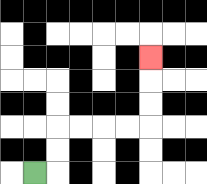{'start': '[1, 7]', 'end': '[6, 2]', 'path_directions': 'R,U,U,R,R,R,R,U,U,U', 'path_coordinates': '[[1, 7], [2, 7], [2, 6], [2, 5], [3, 5], [4, 5], [5, 5], [6, 5], [6, 4], [6, 3], [6, 2]]'}